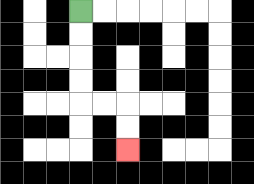{'start': '[3, 0]', 'end': '[5, 6]', 'path_directions': 'D,D,D,D,R,R,D,D', 'path_coordinates': '[[3, 0], [3, 1], [3, 2], [3, 3], [3, 4], [4, 4], [5, 4], [5, 5], [5, 6]]'}